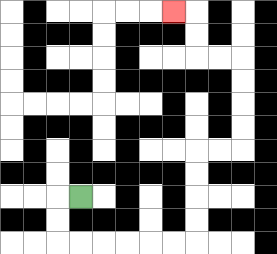{'start': '[3, 8]', 'end': '[7, 0]', 'path_directions': 'L,D,D,R,R,R,R,R,R,U,U,U,U,R,R,U,U,U,U,L,L,U,U,L', 'path_coordinates': '[[3, 8], [2, 8], [2, 9], [2, 10], [3, 10], [4, 10], [5, 10], [6, 10], [7, 10], [8, 10], [8, 9], [8, 8], [8, 7], [8, 6], [9, 6], [10, 6], [10, 5], [10, 4], [10, 3], [10, 2], [9, 2], [8, 2], [8, 1], [8, 0], [7, 0]]'}